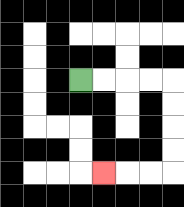{'start': '[3, 3]', 'end': '[4, 7]', 'path_directions': 'R,R,R,R,D,D,D,D,L,L,L', 'path_coordinates': '[[3, 3], [4, 3], [5, 3], [6, 3], [7, 3], [7, 4], [7, 5], [7, 6], [7, 7], [6, 7], [5, 7], [4, 7]]'}